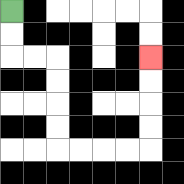{'start': '[0, 0]', 'end': '[6, 2]', 'path_directions': 'D,D,R,R,D,D,D,D,R,R,R,R,U,U,U,U', 'path_coordinates': '[[0, 0], [0, 1], [0, 2], [1, 2], [2, 2], [2, 3], [2, 4], [2, 5], [2, 6], [3, 6], [4, 6], [5, 6], [6, 6], [6, 5], [6, 4], [6, 3], [6, 2]]'}